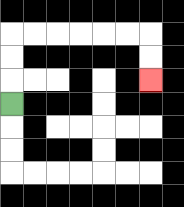{'start': '[0, 4]', 'end': '[6, 3]', 'path_directions': 'U,U,U,R,R,R,R,R,R,D,D', 'path_coordinates': '[[0, 4], [0, 3], [0, 2], [0, 1], [1, 1], [2, 1], [3, 1], [4, 1], [5, 1], [6, 1], [6, 2], [6, 3]]'}